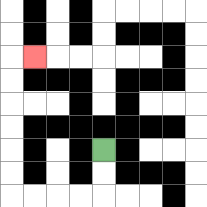{'start': '[4, 6]', 'end': '[1, 2]', 'path_directions': 'D,D,L,L,L,L,U,U,U,U,U,U,R', 'path_coordinates': '[[4, 6], [4, 7], [4, 8], [3, 8], [2, 8], [1, 8], [0, 8], [0, 7], [0, 6], [0, 5], [0, 4], [0, 3], [0, 2], [1, 2]]'}